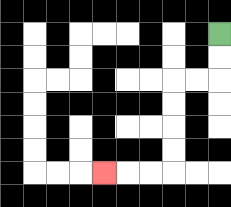{'start': '[9, 1]', 'end': '[4, 7]', 'path_directions': 'D,D,L,L,D,D,D,D,L,L,L', 'path_coordinates': '[[9, 1], [9, 2], [9, 3], [8, 3], [7, 3], [7, 4], [7, 5], [7, 6], [7, 7], [6, 7], [5, 7], [4, 7]]'}